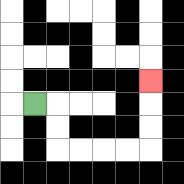{'start': '[1, 4]', 'end': '[6, 3]', 'path_directions': 'R,D,D,R,R,R,R,U,U,U', 'path_coordinates': '[[1, 4], [2, 4], [2, 5], [2, 6], [3, 6], [4, 6], [5, 6], [6, 6], [6, 5], [6, 4], [6, 3]]'}